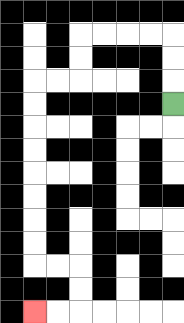{'start': '[7, 4]', 'end': '[1, 13]', 'path_directions': 'U,U,U,L,L,L,L,D,D,L,L,D,D,D,D,D,D,D,D,R,R,D,D,L,L', 'path_coordinates': '[[7, 4], [7, 3], [7, 2], [7, 1], [6, 1], [5, 1], [4, 1], [3, 1], [3, 2], [3, 3], [2, 3], [1, 3], [1, 4], [1, 5], [1, 6], [1, 7], [1, 8], [1, 9], [1, 10], [1, 11], [2, 11], [3, 11], [3, 12], [3, 13], [2, 13], [1, 13]]'}